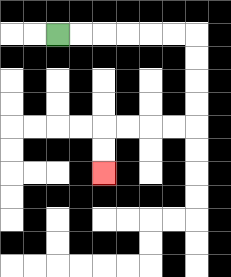{'start': '[2, 1]', 'end': '[4, 7]', 'path_directions': 'R,R,R,R,R,R,D,D,D,D,L,L,L,L,D,D', 'path_coordinates': '[[2, 1], [3, 1], [4, 1], [5, 1], [6, 1], [7, 1], [8, 1], [8, 2], [8, 3], [8, 4], [8, 5], [7, 5], [6, 5], [5, 5], [4, 5], [4, 6], [4, 7]]'}